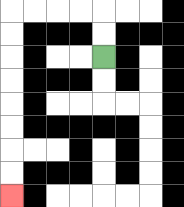{'start': '[4, 2]', 'end': '[0, 8]', 'path_directions': 'U,U,L,L,L,L,D,D,D,D,D,D,D,D', 'path_coordinates': '[[4, 2], [4, 1], [4, 0], [3, 0], [2, 0], [1, 0], [0, 0], [0, 1], [0, 2], [0, 3], [0, 4], [0, 5], [0, 6], [0, 7], [0, 8]]'}